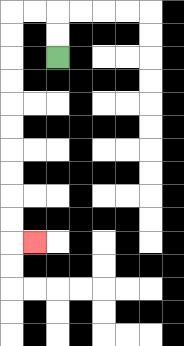{'start': '[2, 2]', 'end': '[1, 10]', 'path_directions': 'U,U,L,L,D,D,D,D,D,D,D,D,D,D,R', 'path_coordinates': '[[2, 2], [2, 1], [2, 0], [1, 0], [0, 0], [0, 1], [0, 2], [0, 3], [0, 4], [0, 5], [0, 6], [0, 7], [0, 8], [0, 9], [0, 10], [1, 10]]'}